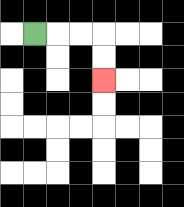{'start': '[1, 1]', 'end': '[4, 3]', 'path_directions': 'R,R,R,D,D', 'path_coordinates': '[[1, 1], [2, 1], [3, 1], [4, 1], [4, 2], [4, 3]]'}